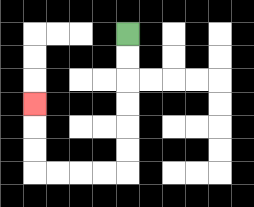{'start': '[5, 1]', 'end': '[1, 4]', 'path_directions': 'D,D,D,D,D,D,L,L,L,L,U,U,U', 'path_coordinates': '[[5, 1], [5, 2], [5, 3], [5, 4], [5, 5], [5, 6], [5, 7], [4, 7], [3, 7], [2, 7], [1, 7], [1, 6], [1, 5], [1, 4]]'}